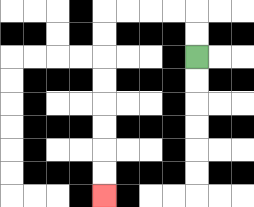{'start': '[8, 2]', 'end': '[4, 8]', 'path_directions': 'U,U,L,L,L,L,D,D,D,D,D,D,D,D', 'path_coordinates': '[[8, 2], [8, 1], [8, 0], [7, 0], [6, 0], [5, 0], [4, 0], [4, 1], [4, 2], [4, 3], [4, 4], [4, 5], [4, 6], [4, 7], [4, 8]]'}